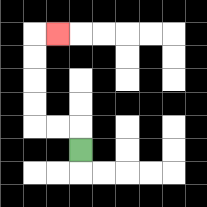{'start': '[3, 6]', 'end': '[2, 1]', 'path_directions': 'U,L,L,U,U,U,U,R', 'path_coordinates': '[[3, 6], [3, 5], [2, 5], [1, 5], [1, 4], [1, 3], [1, 2], [1, 1], [2, 1]]'}